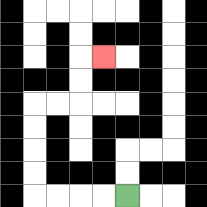{'start': '[5, 8]', 'end': '[4, 2]', 'path_directions': 'L,L,L,L,U,U,U,U,R,R,U,U,R', 'path_coordinates': '[[5, 8], [4, 8], [3, 8], [2, 8], [1, 8], [1, 7], [1, 6], [1, 5], [1, 4], [2, 4], [3, 4], [3, 3], [3, 2], [4, 2]]'}